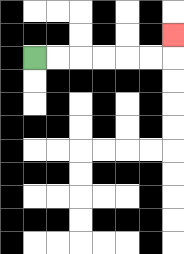{'start': '[1, 2]', 'end': '[7, 1]', 'path_directions': 'R,R,R,R,R,R,U', 'path_coordinates': '[[1, 2], [2, 2], [3, 2], [4, 2], [5, 2], [6, 2], [7, 2], [7, 1]]'}